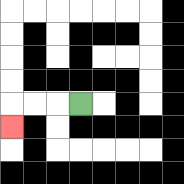{'start': '[3, 4]', 'end': '[0, 5]', 'path_directions': 'L,L,L,D', 'path_coordinates': '[[3, 4], [2, 4], [1, 4], [0, 4], [0, 5]]'}